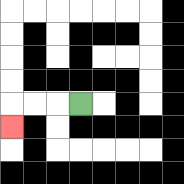{'start': '[3, 4]', 'end': '[0, 5]', 'path_directions': 'L,L,L,D', 'path_coordinates': '[[3, 4], [2, 4], [1, 4], [0, 4], [0, 5]]'}